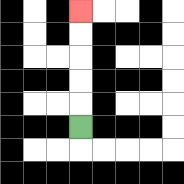{'start': '[3, 5]', 'end': '[3, 0]', 'path_directions': 'U,U,U,U,U', 'path_coordinates': '[[3, 5], [3, 4], [3, 3], [3, 2], [3, 1], [3, 0]]'}